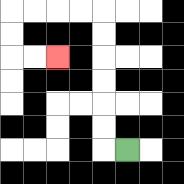{'start': '[5, 6]', 'end': '[2, 2]', 'path_directions': 'L,U,U,U,U,U,U,L,L,L,L,D,D,R,R', 'path_coordinates': '[[5, 6], [4, 6], [4, 5], [4, 4], [4, 3], [4, 2], [4, 1], [4, 0], [3, 0], [2, 0], [1, 0], [0, 0], [0, 1], [0, 2], [1, 2], [2, 2]]'}